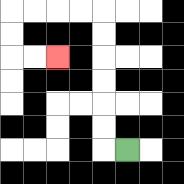{'start': '[5, 6]', 'end': '[2, 2]', 'path_directions': 'L,U,U,U,U,U,U,L,L,L,L,D,D,R,R', 'path_coordinates': '[[5, 6], [4, 6], [4, 5], [4, 4], [4, 3], [4, 2], [4, 1], [4, 0], [3, 0], [2, 0], [1, 0], [0, 0], [0, 1], [0, 2], [1, 2], [2, 2]]'}